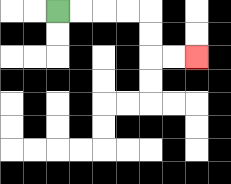{'start': '[2, 0]', 'end': '[8, 2]', 'path_directions': 'R,R,R,R,D,D,R,R', 'path_coordinates': '[[2, 0], [3, 0], [4, 0], [5, 0], [6, 0], [6, 1], [6, 2], [7, 2], [8, 2]]'}